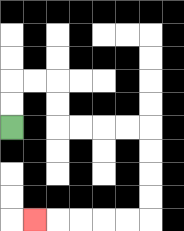{'start': '[0, 5]', 'end': '[1, 9]', 'path_directions': 'U,U,R,R,D,D,R,R,R,R,D,D,D,D,L,L,L,L,L', 'path_coordinates': '[[0, 5], [0, 4], [0, 3], [1, 3], [2, 3], [2, 4], [2, 5], [3, 5], [4, 5], [5, 5], [6, 5], [6, 6], [6, 7], [6, 8], [6, 9], [5, 9], [4, 9], [3, 9], [2, 9], [1, 9]]'}